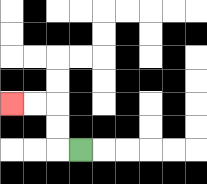{'start': '[3, 6]', 'end': '[0, 4]', 'path_directions': 'L,U,U,L,L', 'path_coordinates': '[[3, 6], [2, 6], [2, 5], [2, 4], [1, 4], [0, 4]]'}